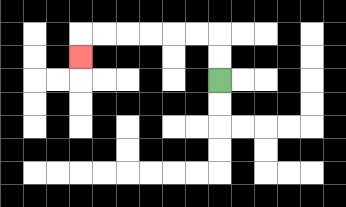{'start': '[9, 3]', 'end': '[3, 2]', 'path_directions': 'U,U,L,L,L,L,L,L,D', 'path_coordinates': '[[9, 3], [9, 2], [9, 1], [8, 1], [7, 1], [6, 1], [5, 1], [4, 1], [3, 1], [3, 2]]'}